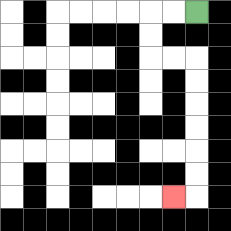{'start': '[8, 0]', 'end': '[7, 8]', 'path_directions': 'L,L,D,D,R,R,D,D,D,D,D,D,L', 'path_coordinates': '[[8, 0], [7, 0], [6, 0], [6, 1], [6, 2], [7, 2], [8, 2], [8, 3], [8, 4], [8, 5], [8, 6], [8, 7], [8, 8], [7, 8]]'}